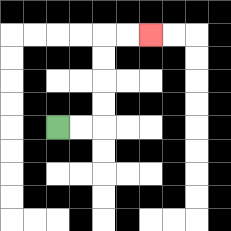{'start': '[2, 5]', 'end': '[6, 1]', 'path_directions': 'R,R,U,U,U,U,R,R', 'path_coordinates': '[[2, 5], [3, 5], [4, 5], [4, 4], [4, 3], [4, 2], [4, 1], [5, 1], [6, 1]]'}